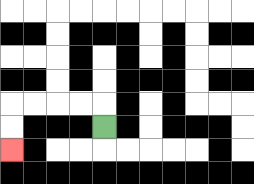{'start': '[4, 5]', 'end': '[0, 6]', 'path_directions': 'U,L,L,L,L,D,D', 'path_coordinates': '[[4, 5], [4, 4], [3, 4], [2, 4], [1, 4], [0, 4], [0, 5], [0, 6]]'}